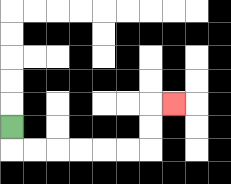{'start': '[0, 5]', 'end': '[7, 4]', 'path_directions': 'D,R,R,R,R,R,R,U,U,R', 'path_coordinates': '[[0, 5], [0, 6], [1, 6], [2, 6], [3, 6], [4, 6], [5, 6], [6, 6], [6, 5], [6, 4], [7, 4]]'}